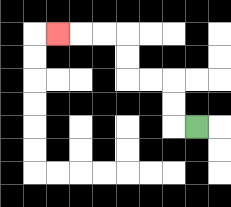{'start': '[8, 5]', 'end': '[2, 1]', 'path_directions': 'L,U,U,L,L,U,U,L,L,L', 'path_coordinates': '[[8, 5], [7, 5], [7, 4], [7, 3], [6, 3], [5, 3], [5, 2], [5, 1], [4, 1], [3, 1], [2, 1]]'}